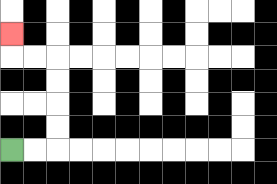{'start': '[0, 6]', 'end': '[0, 1]', 'path_directions': 'R,R,U,U,U,U,L,L,U', 'path_coordinates': '[[0, 6], [1, 6], [2, 6], [2, 5], [2, 4], [2, 3], [2, 2], [1, 2], [0, 2], [0, 1]]'}